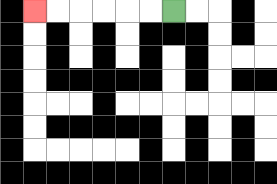{'start': '[7, 0]', 'end': '[1, 0]', 'path_directions': 'L,L,L,L,L,L', 'path_coordinates': '[[7, 0], [6, 0], [5, 0], [4, 0], [3, 0], [2, 0], [1, 0]]'}